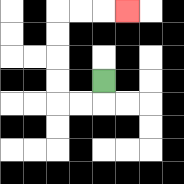{'start': '[4, 3]', 'end': '[5, 0]', 'path_directions': 'D,L,L,U,U,U,U,R,R,R', 'path_coordinates': '[[4, 3], [4, 4], [3, 4], [2, 4], [2, 3], [2, 2], [2, 1], [2, 0], [3, 0], [4, 0], [5, 0]]'}